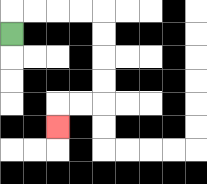{'start': '[0, 1]', 'end': '[2, 5]', 'path_directions': 'U,R,R,R,R,D,D,D,D,L,L,D', 'path_coordinates': '[[0, 1], [0, 0], [1, 0], [2, 0], [3, 0], [4, 0], [4, 1], [4, 2], [4, 3], [4, 4], [3, 4], [2, 4], [2, 5]]'}